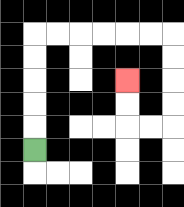{'start': '[1, 6]', 'end': '[5, 3]', 'path_directions': 'U,U,U,U,U,R,R,R,R,R,R,D,D,D,D,L,L,U,U', 'path_coordinates': '[[1, 6], [1, 5], [1, 4], [1, 3], [1, 2], [1, 1], [2, 1], [3, 1], [4, 1], [5, 1], [6, 1], [7, 1], [7, 2], [7, 3], [7, 4], [7, 5], [6, 5], [5, 5], [5, 4], [5, 3]]'}